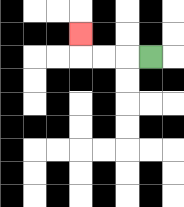{'start': '[6, 2]', 'end': '[3, 1]', 'path_directions': 'L,L,L,U', 'path_coordinates': '[[6, 2], [5, 2], [4, 2], [3, 2], [3, 1]]'}